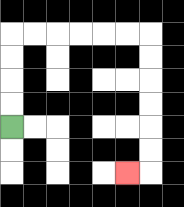{'start': '[0, 5]', 'end': '[5, 7]', 'path_directions': 'U,U,U,U,R,R,R,R,R,R,D,D,D,D,D,D,L', 'path_coordinates': '[[0, 5], [0, 4], [0, 3], [0, 2], [0, 1], [1, 1], [2, 1], [3, 1], [4, 1], [5, 1], [6, 1], [6, 2], [6, 3], [6, 4], [6, 5], [6, 6], [6, 7], [5, 7]]'}